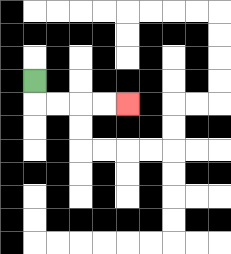{'start': '[1, 3]', 'end': '[5, 4]', 'path_directions': 'D,R,R,R,R', 'path_coordinates': '[[1, 3], [1, 4], [2, 4], [3, 4], [4, 4], [5, 4]]'}